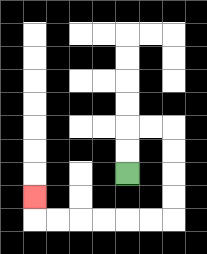{'start': '[5, 7]', 'end': '[1, 8]', 'path_directions': 'U,U,R,R,D,D,D,D,L,L,L,L,L,L,U', 'path_coordinates': '[[5, 7], [5, 6], [5, 5], [6, 5], [7, 5], [7, 6], [7, 7], [7, 8], [7, 9], [6, 9], [5, 9], [4, 9], [3, 9], [2, 9], [1, 9], [1, 8]]'}